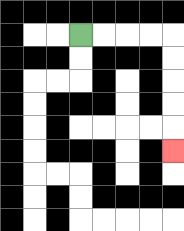{'start': '[3, 1]', 'end': '[7, 6]', 'path_directions': 'R,R,R,R,D,D,D,D,D', 'path_coordinates': '[[3, 1], [4, 1], [5, 1], [6, 1], [7, 1], [7, 2], [7, 3], [7, 4], [7, 5], [7, 6]]'}